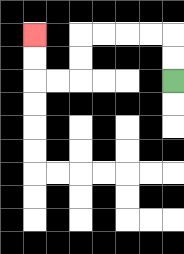{'start': '[7, 3]', 'end': '[1, 1]', 'path_directions': 'U,U,L,L,L,L,D,D,L,L,U,U', 'path_coordinates': '[[7, 3], [7, 2], [7, 1], [6, 1], [5, 1], [4, 1], [3, 1], [3, 2], [3, 3], [2, 3], [1, 3], [1, 2], [1, 1]]'}